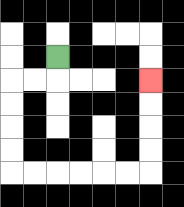{'start': '[2, 2]', 'end': '[6, 3]', 'path_directions': 'D,L,L,D,D,D,D,R,R,R,R,R,R,U,U,U,U', 'path_coordinates': '[[2, 2], [2, 3], [1, 3], [0, 3], [0, 4], [0, 5], [0, 6], [0, 7], [1, 7], [2, 7], [3, 7], [4, 7], [5, 7], [6, 7], [6, 6], [6, 5], [6, 4], [6, 3]]'}